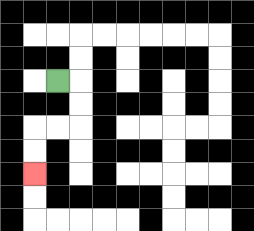{'start': '[2, 3]', 'end': '[1, 7]', 'path_directions': 'R,D,D,L,L,D,D', 'path_coordinates': '[[2, 3], [3, 3], [3, 4], [3, 5], [2, 5], [1, 5], [1, 6], [1, 7]]'}